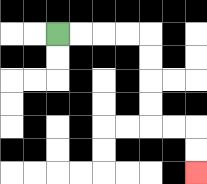{'start': '[2, 1]', 'end': '[8, 7]', 'path_directions': 'R,R,R,R,D,D,D,D,R,R,D,D', 'path_coordinates': '[[2, 1], [3, 1], [4, 1], [5, 1], [6, 1], [6, 2], [6, 3], [6, 4], [6, 5], [7, 5], [8, 5], [8, 6], [8, 7]]'}